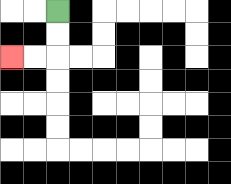{'start': '[2, 0]', 'end': '[0, 2]', 'path_directions': 'D,D,L,L', 'path_coordinates': '[[2, 0], [2, 1], [2, 2], [1, 2], [0, 2]]'}